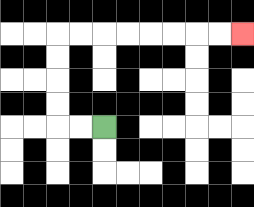{'start': '[4, 5]', 'end': '[10, 1]', 'path_directions': 'L,L,U,U,U,U,R,R,R,R,R,R,R,R', 'path_coordinates': '[[4, 5], [3, 5], [2, 5], [2, 4], [2, 3], [2, 2], [2, 1], [3, 1], [4, 1], [5, 1], [6, 1], [7, 1], [8, 1], [9, 1], [10, 1]]'}